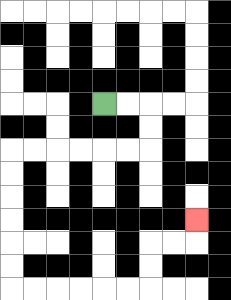{'start': '[4, 4]', 'end': '[8, 9]', 'path_directions': 'R,R,D,D,L,L,L,L,L,L,D,D,D,D,D,D,R,R,R,R,R,R,U,U,R,R,U', 'path_coordinates': '[[4, 4], [5, 4], [6, 4], [6, 5], [6, 6], [5, 6], [4, 6], [3, 6], [2, 6], [1, 6], [0, 6], [0, 7], [0, 8], [0, 9], [0, 10], [0, 11], [0, 12], [1, 12], [2, 12], [3, 12], [4, 12], [5, 12], [6, 12], [6, 11], [6, 10], [7, 10], [8, 10], [8, 9]]'}